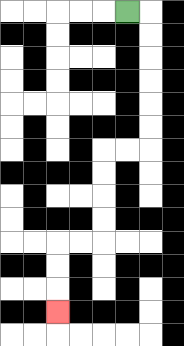{'start': '[5, 0]', 'end': '[2, 13]', 'path_directions': 'R,D,D,D,D,D,D,L,L,D,D,D,D,L,L,D,D,D', 'path_coordinates': '[[5, 0], [6, 0], [6, 1], [6, 2], [6, 3], [6, 4], [6, 5], [6, 6], [5, 6], [4, 6], [4, 7], [4, 8], [4, 9], [4, 10], [3, 10], [2, 10], [2, 11], [2, 12], [2, 13]]'}